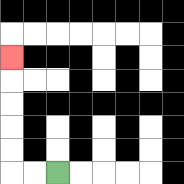{'start': '[2, 7]', 'end': '[0, 2]', 'path_directions': 'L,L,U,U,U,U,U', 'path_coordinates': '[[2, 7], [1, 7], [0, 7], [0, 6], [0, 5], [0, 4], [0, 3], [0, 2]]'}